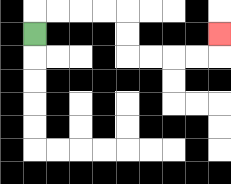{'start': '[1, 1]', 'end': '[9, 1]', 'path_directions': 'U,R,R,R,R,D,D,R,R,R,R,U', 'path_coordinates': '[[1, 1], [1, 0], [2, 0], [3, 0], [4, 0], [5, 0], [5, 1], [5, 2], [6, 2], [7, 2], [8, 2], [9, 2], [9, 1]]'}